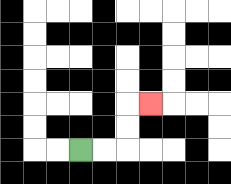{'start': '[3, 6]', 'end': '[6, 4]', 'path_directions': 'R,R,U,U,R', 'path_coordinates': '[[3, 6], [4, 6], [5, 6], [5, 5], [5, 4], [6, 4]]'}